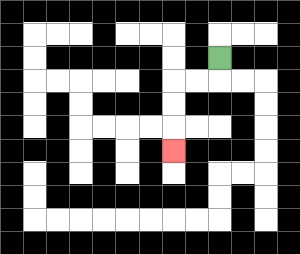{'start': '[9, 2]', 'end': '[7, 6]', 'path_directions': 'D,L,L,D,D,D', 'path_coordinates': '[[9, 2], [9, 3], [8, 3], [7, 3], [7, 4], [7, 5], [7, 6]]'}